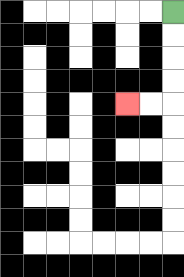{'start': '[7, 0]', 'end': '[5, 4]', 'path_directions': 'D,D,D,D,L,L', 'path_coordinates': '[[7, 0], [7, 1], [7, 2], [7, 3], [7, 4], [6, 4], [5, 4]]'}